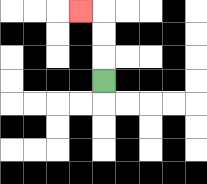{'start': '[4, 3]', 'end': '[3, 0]', 'path_directions': 'U,U,U,L', 'path_coordinates': '[[4, 3], [4, 2], [4, 1], [4, 0], [3, 0]]'}